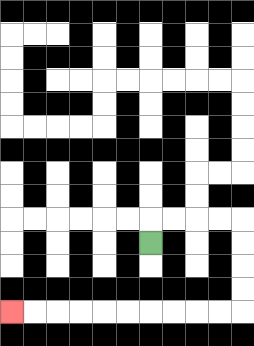{'start': '[6, 10]', 'end': '[0, 13]', 'path_directions': 'U,R,R,R,R,D,D,D,D,L,L,L,L,L,L,L,L,L,L', 'path_coordinates': '[[6, 10], [6, 9], [7, 9], [8, 9], [9, 9], [10, 9], [10, 10], [10, 11], [10, 12], [10, 13], [9, 13], [8, 13], [7, 13], [6, 13], [5, 13], [4, 13], [3, 13], [2, 13], [1, 13], [0, 13]]'}